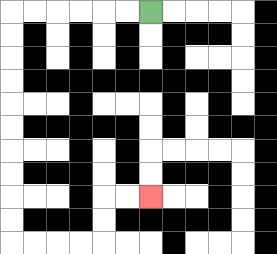{'start': '[6, 0]', 'end': '[6, 8]', 'path_directions': 'L,L,L,L,L,L,D,D,D,D,D,D,D,D,D,D,R,R,R,R,U,U,R,R', 'path_coordinates': '[[6, 0], [5, 0], [4, 0], [3, 0], [2, 0], [1, 0], [0, 0], [0, 1], [0, 2], [0, 3], [0, 4], [0, 5], [0, 6], [0, 7], [0, 8], [0, 9], [0, 10], [1, 10], [2, 10], [3, 10], [4, 10], [4, 9], [4, 8], [5, 8], [6, 8]]'}